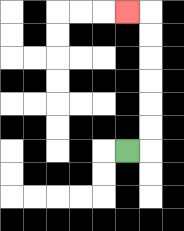{'start': '[5, 6]', 'end': '[5, 0]', 'path_directions': 'R,U,U,U,U,U,U,L', 'path_coordinates': '[[5, 6], [6, 6], [6, 5], [6, 4], [6, 3], [6, 2], [6, 1], [6, 0], [5, 0]]'}